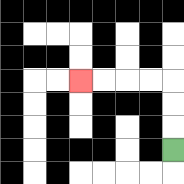{'start': '[7, 6]', 'end': '[3, 3]', 'path_directions': 'U,U,U,L,L,L,L', 'path_coordinates': '[[7, 6], [7, 5], [7, 4], [7, 3], [6, 3], [5, 3], [4, 3], [3, 3]]'}